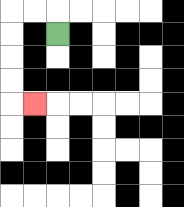{'start': '[2, 1]', 'end': '[1, 4]', 'path_directions': 'U,L,L,D,D,D,D,R', 'path_coordinates': '[[2, 1], [2, 0], [1, 0], [0, 0], [0, 1], [0, 2], [0, 3], [0, 4], [1, 4]]'}